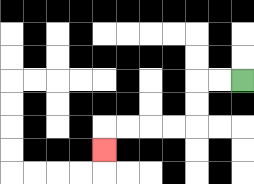{'start': '[10, 3]', 'end': '[4, 6]', 'path_directions': 'L,L,D,D,L,L,L,L,D', 'path_coordinates': '[[10, 3], [9, 3], [8, 3], [8, 4], [8, 5], [7, 5], [6, 5], [5, 5], [4, 5], [4, 6]]'}